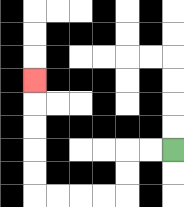{'start': '[7, 6]', 'end': '[1, 3]', 'path_directions': 'L,L,D,D,L,L,L,L,U,U,U,U,U', 'path_coordinates': '[[7, 6], [6, 6], [5, 6], [5, 7], [5, 8], [4, 8], [3, 8], [2, 8], [1, 8], [1, 7], [1, 6], [1, 5], [1, 4], [1, 3]]'}